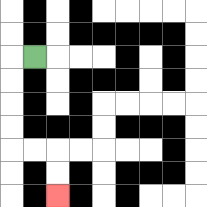{'start': '[1, 2]', 'end': '[2, 8]', 'path_directions': 'L,D,D,D,D,R,R,D,D', 'path_coordinates': '[[1, 2], [0, 2], [0, 3], [0, 4], [0, 5], [0, 6], [1, 6], [2, 6], [2, 7], [2, 8]]'}